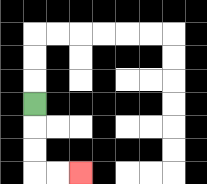{'start': '[1, 4]', 'end': '[3, 7]', 'path_directions': 'D,D,D,R,R', 'path_coordinates': '[[1, 4], [1, 5], [1, 6], [1, 7], [2, 7], [3, 7]]'}